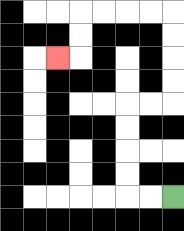{'start': '[7, 8]', 'end': '[2, 2]', 'path_directions': 'L,L,U,U,U,U,R,R,U,U,U,U,L,L,L,L,D,D,L', 'path_coordinates': '[[7, 8], [6, 8], [5, 8], [5, 7], [5, 6], [5, 5], [5, 4], [6, 4], [7, 4], [7, 3], [7, 2], [7, 1], [7, 0], [6, 0], [5, 0], [4, 0], [3, 0], [3, 1], [3, 2], [2, 2]]'}